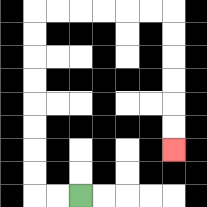{'start': '[3, 8]', 'end': '[7, 6]', 'path_directions': 'L,L,U,U,U,U,U,U,U,U,R,R,R,R,R,R,D,D,D,D,D,D', 'path_coordinates': '[[3, 8], [2, 8], [1, 8], [1, 7], [1, 6], [1, 5], [1, 4], [1, 3], [1, 2], [1, 1], [1, 0], [2, 0], [3, 0], [4, 0], [5, 0], [6, 0], [7, 0], [7, 1], [7, 2], [7, 3], [7, 4], [7, 5], [7, 6]]'}